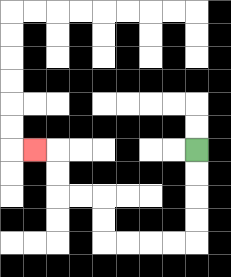{'start': '[8, 6]', 'end': '[1, 6]', 'path_directions': 'D,D,D,D,L,L,L,L,U,U,L,L,U,U,L', 'path_coordinates': '[[8, 6], [8, 7], [8, 8], [8, 9], [8, 10], [7, 10], [6, 10], [5, 10], [4, 10], [4, 9], [4, 8], [3, 8], [2, 8], [2, 7], [2, 6], [1, 6]]'}